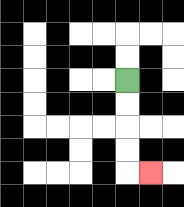{'start': '[5, 3]', 'end': '[6, 7]', 'path_directions': 'D,D,D,D,R', 'path_coordinates': '[[5, 3], [5, 4], [5, 5], [5, 6], [5, 7], [6, 7]]'}